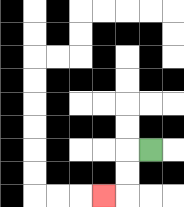{'start': '[6, 6]', 'end': '[4, 8]', 'path_directions': 'L,D,D,L', 'path_coordinates': '[[6, 6], [5, 6], [5, 7], [5, 8], [4, 8]]'}